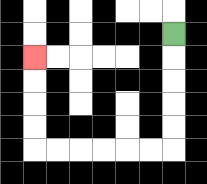{'start': '[7, 1]', 'end': '[1, 2]', 'path_directions': 'D,D,D,D,D,L,L,L,L,L,L,U,U,U,U', 'path_coordinates': '[[7, 1], [7, 2], [7, 3], [7, 4], [7, 5], [7, 6], [6, 6], [5, 6], [4, 6], [3, 6], [2, 6], [1, 6], [1, 5], [1, 4], [1, 3], [1, 2]]'}